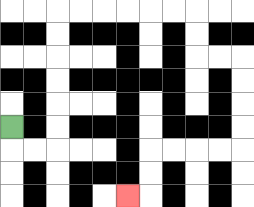{'start': '[0, 5]', 'end': '[5, 8]', 'path_directions': 'D,R,R,U,U,U,U,U,U,R,R,R,R,R,R,D,D,R,R,D,D,D,D,L,L,L,L,D,D,L', 'path_coordinates': '[[0, 5], [0, 6], [1, 6], [2, 6], [2, 5], [2, 4], [2, 3], [2, 2], [2, 1], [2, 0], [3, 0], [4, 0], [5, 0], [6, 0], [7, 0], [8, 0], [8, 1], [8, 2], [9, 2], [10, 2], [10, 3], [10, 4], [10, 5], [10, 6], [9, 6], [8, 6], [7, 6], [6, 6], [6, 7], [6, 8], [5, 8]]'}